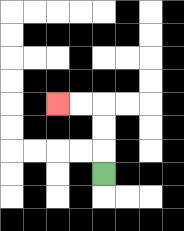{'start': '[4, 7]', 'end': '[2, 4]', 'path_directions': 'U,U,U,L,L', 'path_coordinates': '[[4, 7], [4, 6], [4, 5], [4, 4], [3, 4], [2, 4]]'}